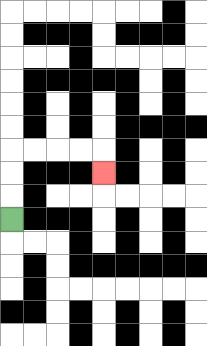{'start': '[0, 9]', 'end': '[4, 7]', 'path_directions': 'U,U,U,R,R,R,R,D', 'path_coordinates': '[[0, 9], [0, 8], [0, 7], [0, 6], [1, 6], [2, 6], [3, 6], [4, 6], [4, 7]]'}